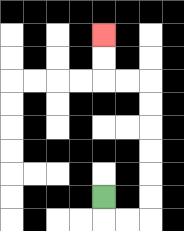{'start': '[4, 8]', 'end': '[4, 1]', 'path_directions': 'D,R,R,U,U,U,U,U,U,L,L,U,U', 'path_coordinates': '[[4, 8], [4, 9], [5, 9], [6, 9], [6, 8], [6, 7], [6, 6], [6, 5], [6, 4], [6, 3], [5, 3], [4, 3], [4, 2], [4, 1]]'}